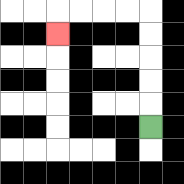{'start': '[6, 5]', 'end': '[2, 1]', 'path_directions': 'U,U,U,U,U,L,L,L,L,D', 'path_coordinates': '[[6, 5], [6, 4], [6, 3], [6, 2], [6, 1], [6, 0], [5, 0], [4, 0], [3, 0], [2, 0], [2, 1]]'}